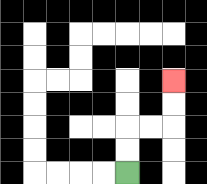{'start': '[5, 7]', 'end': '[7, 3]', 'path_directions': 'U,U,R,R,U,U', 'path_coordinates': '[[5, 7], [5, 6], [5, 5], [6, 5], [7, 5], [7, 4], [7, 3]]'}